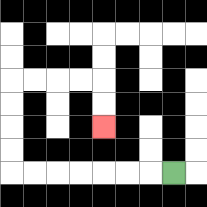{'start': '[7, 7]', 'end': '[4, 5]', 'path_directions': 'L,L,L,L,L,L,L,U,U,U,U,R,R,R,R,D,D', 'path_coordinates': '[[7, 7], [6, 7], [5, 7], [4, 7], [3, 7], [2, 7], [1, 7], [0, 7], [0, 6], [0, 5], [0, 4], [0, 3], [1, 3], [2, 3], [3, 3], [4, 3], [4, 4], [4, 5]]'}